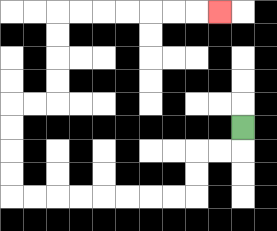{'start': '[10, 5]', 'end': '[9, 0]', 'path_directions': 'D,L,L,D,D,L,L,L,L,L,L,L,L,U,U,U,U,R,R,U,U,U,U,R,R,R,R,R,R,R', 'path_coordinates': '[[10, 5], [10, 6], [9, 6], [8, 6], [8, 7], [8, 8], [7, 8], [6, 8], [5, 8], [4, 8], [3, 8], [2, 8], [1, 8], [0, 8], [0, 7], [0, 6], [0, 5], [0, 4], [1, 4], [2, 4], [2, 3], [2, 2], [2, 1], [2, 0], [3, 0], [4, 0], [5, 0], [6, 0], [7, 0], [8, 0], [9, 0]]'}